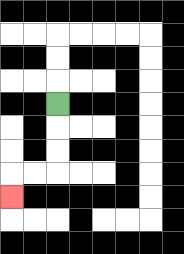{'start': '[2, 4]', 'end': '[0, 8]', 'path_directions': 'D,D,D,L,L,D', 'path_coordinates': '[[2, 4], [2, 5], [2, 6], [2, 7], [1, 7], [0, 7], [0, 8]]'}